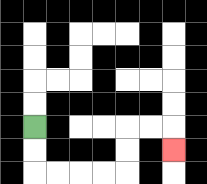{'start': '[1, 5]', 'end': '[7, 6]', 'path_directions': 'D,D,R,R,R,R,U,U,R,R,D', 'path_coordinates': '[[1, 5], [1, 6], [1, 7], [2, 7], [3, 7], [4, 7], [5, 7], [5, 6], [5, 5], [6, 5], [7, 5], [7, 6]]'}